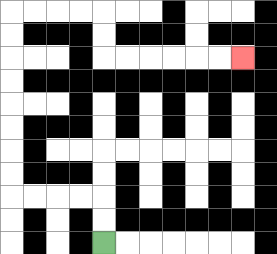{'start': '[4, 10]', 'end': '[10, 2]', 'path_directions': 'U,U,L,L,L,L,U,U,U,U,U,U,U,U,R,R,R,R,D,D,R,R,R,R,R,R', 'path_coordinates': '[[4, 10], [4, 9], [4, 8], [3, 8], [2, 8], [1, 8], [0, 8], [0, 7], [0, 6], [0, 5], [0, 4], [0, 3], [0, 2], [0, 1], [0, 0], [1, 0], [2, 0], [3, 0], [4, 0], [4, 1], [4, 2], [5, 2], [6, 2], [7, 2], [8, 2], [9, 2], [10, 2]]'}